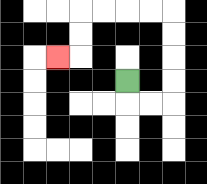{'start': '[5, 3]', 'end': '[2, 2]', 'path_directions': 'D,R,R,U,U,U,U,L,L,L,L,D,D,L', 'path_coordinates': '[[5, 3], [5, 4], [6, 4], [7, 4], [7, 3], [7, 2], [7, 1], [7, 0], [6, 0], [5, 0], [4, 0], [3, 0], [3, 1], [3, 2], [2, 2]]'}